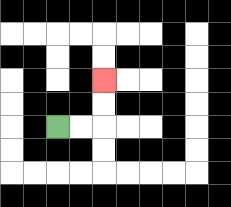{'start': '[2, 5]', 'end': '[4, 3]', 'path_directions': 'R,R,U,U', 'path_coordinates': '[[2, 5], [3, 5], [4, 5], [4, 4], [4, 3]]'}